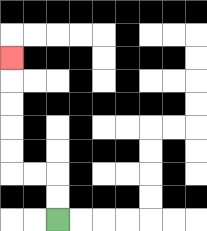{'start': '[2, 9]', 'end': '[0, 2]', 'path_directions': 'U,U,L,L,U,U,U,U,U', 'path_coordinates': '[[2, 9], [2, 8], [2, 7], [1, 7], [0, 7], [0, 6], [0, 5], [0, 4], [0, 3], [0, 2]]'}